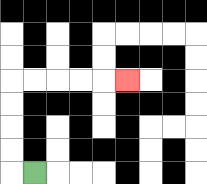{'start': '[1, 7]', 'end': '[5, 3]', 'path_directions': 'L,U,U,U,U,R,R,R,R,R', 'path_coordinates': '[[1, 7], [0, 7], [0, 6], [0, 5], [0, 4], [0, 3], [1, 3], [2, 3], [3, 3], [4, 3], [5, 3]]'}